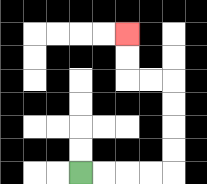{'start': '[3, 7]', 'end': '[5, 1]', 'path_directions': 'R,R,R,R,U,U,U,U,L,L,U,U', 'path_coordinates': '[[3, 7], [4, 7], [5, 7], [6, 7], [7, 7], [7, 6], [7, 5], [7, 4], [7, 3], [6, 3], [5, 3], [5, 2], [5, 1]]'}